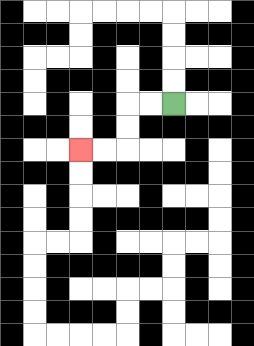{'start': '[7, 4]', 'end': '[3, 6]', 'path_directions': 'L,L,D,D,L,L', 'path_coordinates': '[[7, 4], [6, 4], [5, 4], [5, 5], [5, 6], [4, 6], [3, 6]]'}